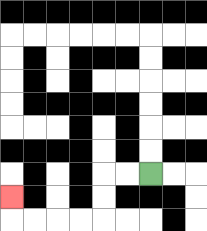{'start': '[6, 7]', 'end': '[0, 8]', 'path_directions': 'L,L,D,D,L,L,L,L,U', 'path_coordinates': '[[6, 7], [5, 7], [4, 7], [4, 8], [4, 9], [3, 9], [2, 9], [1, 9], [0, 9], [0, 8]]'}